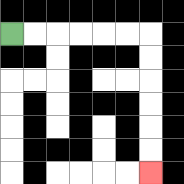{'start': '[0, 1]', 'end': '[6, 7]', 'path_directions': 'R,R,R,R,R,R,D,D,D,D,D,D', 'path_coordinates': '[[0, 1], [1, 1], [2, 1], [3, 1], [4, 1], [5, 1], [6, 1], [6, 2], [6, 3], [6, 4], [6, 5], [6, 6], [6, 7]]'}